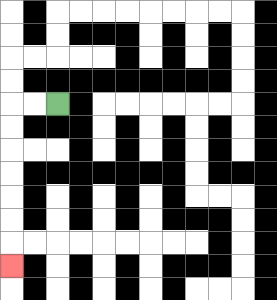{'start': '[2, 4]', 'end': '[0, 11]', 'path_directions': 'L,L,D,D,D,D,D,D,D', 'path_coordinates': '[[2, 4], [1, 4], [0, 4], [0, 5], [0, 6], [0, 7], [0, 8], [0, 9], [0, 10], [0, 11]]'}